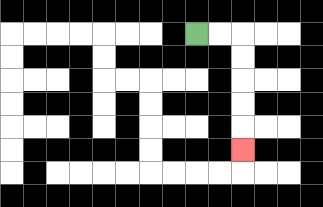{'start': '[8, 1]', 'end': '[10, 6]', 'path_directions': 'R,R,D,D,D,D,D', 'path_coordinates': '[[8, 1], [9, 1], [10, 1], [10, 2], [10, 3], [10, 4], [10, 5], [10, 6]]'}